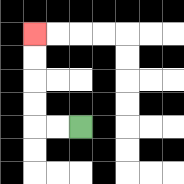{'start': '[3, 5]', 'end': '[1, 1]', 'path_directions': 'L,L,U,U,U,U', 'path_coordinates': '[[3, 5], [2, 5], [1, 5], [1, 4], [1, 3], [1, 2], [1, 1]]'}